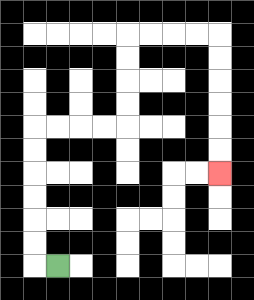{'start': '[2, 11]', 'end': '[9, 7]', 'path_directions': 'L,U,U,U,U,U,U,R,R,R,R,U,U,U,U,R,R,R,R,D,D,D,D,D,D', 'path_coordinates': '[[2, 11], [1, 11], [1, 10], [1, 9], [1, 8], [1, 7], [1, 6], [1, 5], [2, 5], [3, 5], [4, 5], [5, 5], [5, 4], [5, 3], [5, 2], [5, 1], [6, 1], [7, 1], [8, 1], [9, 1], [9, 2], [9, 3], [9, 4], [9, 5], [9, 6], [9, 7]]'}